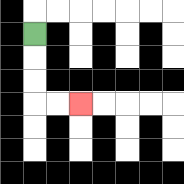{'start': '[1, 1]', 'end': '[3, 4]', 'path_directions': 'D,D,D,R,R', 'path_coordinates': '[[1, 1], [1, 2], [1, 3], [1, 4], [2, 4], [3, 4]]'}